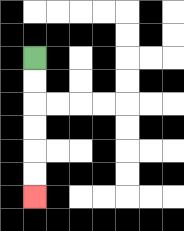{'start': '[1, 2]', 'end': '[1, 8]', 'path_directions': 'D,D,D,D,D,D', 'path_coordinates': '[[1, 2], [1, 3], [1, 4], [1, 5], [1, 6], [1, 7], [1, 8]]'}